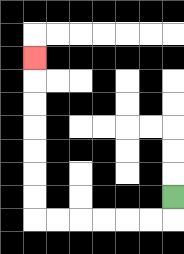{'start': '[7, 8]', 'end': '[1, 2]', 'path_directions': 'D,L,L,L,L,L,L,U,U,U,U,U,U,U', 'path_coordinates': '[[7, 8], [7, 9], [6, 9], [5, 9], [4, 9], [3, 9], [2, 9], [1, 9], [1, 8], [1, 7], [1, 6], [1, 5], [1, 4], [1, 3], [1, 2]]'}